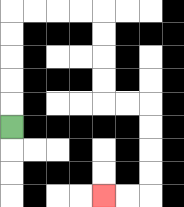{'start': '[0, 5]', 'end': '[4, 8]', 'path_directions': 'U,U,U,U,U,R,R,R,R,D,D,D,D,R,R,D,D,D,D,L,L', 'path_coordinates': '[[0, 5], [0, 4], [0, 3], [0, 2], [0, 1], [0, 0], [1, 0], [2, 0], [3, 0], [4, 0], [4, 1], [4, 2], [4, 3], [4, 4], [5, 4], [6, 4], [6, 5], [6, 6], [6, 7], [6, 8], [5, 8], [4, 8]]'}